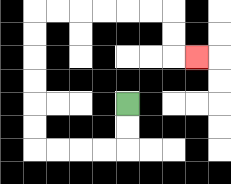{'start': '[5, 4]', 'end': '[8, 2]', 'path_directions': 'D,D,L,L,L,L,U,U,U,U,U,U,R,R,R,R,R,R,D,D,R', 'path_coordinates': '[[5, 4], [5, 5], [5, 6], [4, 6], [3, 6], [2, 6], [1, 6], [1, 5], [1, 4], [1, 3], [1, 2], [1, 1], [1, 0], [2, 0], [3, 0], [4, 0], [5, 0], [6, 0], [7, 0], [7, 1], [7, 2], [8, 2]]'}